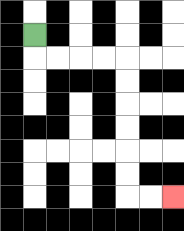{'start': '[1, 1]', 'end': '[7, 8]', 'path_directions': 'D,R,R,R,R,D,D,D,D,D,D,R,R', 'path_coordinates': '[[1, 1], [1, 2], [2, 2], [3, 2], [4, 2], [5, 2], [5, 3], [5, 4], [5, 5], [5, 6], [5, 7], [5, 8], [6, 8], [7, 8]]'}